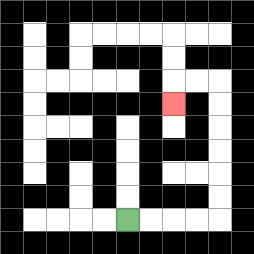{'start': '[5, 9]', 'end': '[7, 4]', 'path_directions': 'R,R,R,R,U,U,U,U,U,U,L,L,D', 'path_coordinates': '[[5, 9], [6, 9], [7, 9], [8, 9], [9, 9], [9, 8], [9, 7], [9, 6], [9, 5], [9, 4], [9, 3], [8, 3], [7, 3], [7, 4]]'}